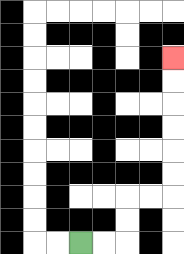{'start': '[3, 10]', 'end': '[7, 2]', 'path_directions': 'R,R,U,U,R,R,U,U,U,U,U,U', 'path_coordinates': '[[3, 10], [4, 10], [5, 10], [5, 9], [5, 8], [6, 8], [7, 8], [7, 7], [7, 6], [7, 5], [7, 4], [7, 3], [7, 2]]'}